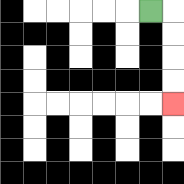{'start': '[6, 0]', 'end': '[7, 4]', 'path_directions': 'R,D,D,D,D', 'path_coordinates': '[[6, 0], [7, 0], [7, 1], [7, 2], [7, 3], [7, 4]]'}